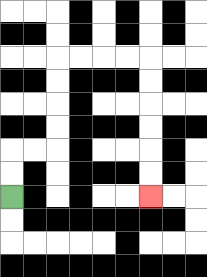{'start': '[0, 8]', 'end': '[6, 8]', 'path_directions': 'U,U,R,R,U,U,U,U,R,R,R,R,D,D,D,D,D,D', 'path_coordinates': '[[0, 8], [0, 7], [0, 6], [1, 6], [2, 6], [2, 5], [2, 4], [2, 3], [2, 2], [3, 2], [4, 2], [5, 2], [6, 2], [6, 3], [6, 4], [6, 5], [6, 6], [6, 7], [6, 8]]'}